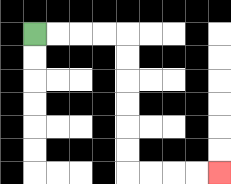{'start': '[1, 1]', 'end': '[9, 7]', 'path_directions': 'R,R,R,R,D,D,D,D,D,D,R,R,R,R', 'path_coordinates': '[[1, 1], [2, 1], [3, 1], [4, 1], [5, 1], [5, 2], [5, 3], [5, 4], [5, 5], [5, 6], [5, 7], [6, 7], [7, 7], [8, 7], [9, 7]]'}